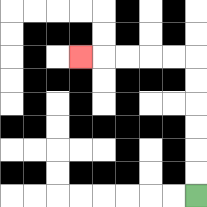{'start': '[8, 8]', 'end': '[3, 2]', 'path_directions': 'U,U,U,U,U,U,L,L,L,L,L', 'path_coordinates': '[[8, 8], [8, 7], [8, 6], [8, 5], [8, 4], [8, 3], [8, 2], [7, 2], [6, 2], [5, 2], [4, 2], [3, 2]]'}